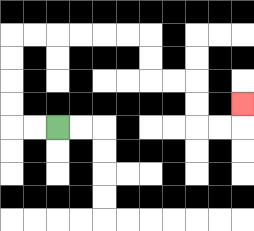{'start': '[2, 5]', 'end': '[10, 4]', 'path_directions': 'L,L,U,U,U,U,R,R,R,R,R,R,D,D,R,R,D,D,R,R,U', 'path_coordinates': '[[2, 5], [1, 5], [0, 5], [0, 4], [0, 3], [0, 2], [0, 1], [1, 1], [2, 1], [3, 1], [4, 1], [5, 1], [6, 1], [6, 2], [6, 3], [7, 3], [8, 3], [8, 4], [8, 5], [9, 5], [10, 5], [10, 4]]'}